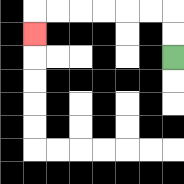{'start': '[7, 2]', 'end': '[1, 1]', 'path_directions': 'U,U,L,L,L,L,L,L,D', 'path_coordinates': '[[7, 2], [7, 1], [7, 0], [6, 0], [5, 0], [4, 0], [3, 0], [2, 0], [1, 0], [1, 1]]'}